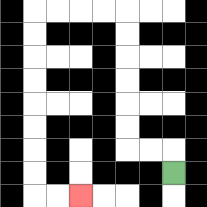{'start': '[7, 7]', 'end': '[3, 8]', 'path_directions': 'U,L,L,U,U,U,U,U,U,L,L,L,L,D,D,D,D,D,D,D,D,R,R', 'path_coordinates': '[[7, 7], [7, 6], [6, 6], [5, 6], [5, 5], [5, 4], [5, 3], [5, 2], [5, 1], [5, 0], [4, 0], [3, 0], [2, 0], [1, 0], [1, 1], [1, 2], [1, 3], [1, 4], [1, 5], [1, 6], [1, 7], [1, 8], [2, 8], [3, 8]]'}